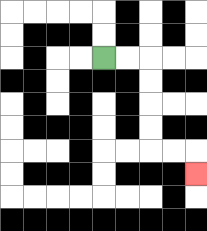{'start': '[4, 2]', 'end': '[8, 7]', 'path_directions': 'R,R,D,D,D,D,R,R,D', 'path_coordinates': '[[4, 2], [5, 2], [6, 2], [6, 3], [6, 4], [6, 5], [6, 6], [7, 6], [8, 6], [8, 7]]'}